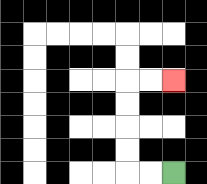{'start': '[7, 7]', 'end': '[7, 3]', 'path_directions': 'L,L,U,U,U,U,R,R', 'path_coordinates': '[[7, 7], [6, 7], [5, 7], [5, 6], [5, 5], [5, 4], [5, 3], [6, 3], [7, 3]]'}